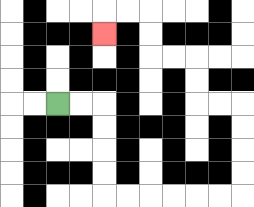{'start': '[2, 4]', 'end': '[4, 1]', 'path_directions': 'R,R,D,D,D,D,R,R,R,R,R,R,U,U,U,U,L,L,U,U,L,L,U,U,L,L,D', 'path_coordinates': '[[2, 4], [3, 4], [4, 4], [4, 5], [4, 6], [4, 7], [4, 8], [5, 8], [6, 8], [7, 8], [8, 8], [9, 8], [10, 8], [10, 7], [10, 6], [10, 5], [10, 4], [9, 4], [8, 4], [8, 3], [8, 2], [7, 2], [6, 2], [6, 1], [6, 0], [5, 0], [4, 0], [4, 1]]'}